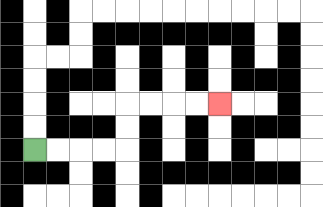{'start': '[1, 6]', 'end': '[9, 4]', 'path_directions': 'R,R,R,R,U,U,R,R,R,R', 'path_coordinates': '[[1, 6], [2, 6], [3, 6], [4, 6], [5, 6], [5, 5], [5, 4], [6, 4], [7, 4], [8, 4], [9, 4]]'}